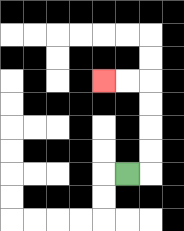{'start': '[5, 7]', 'end': '[4, 3]', 'path_directions': 'R,U,U,U,U,L,L', 'path_coordinates': '[[5, 7], [6, 7], [6, 6], [6, 5], [6, 4], [6, 3], [5, 3], [4, 3]]'}